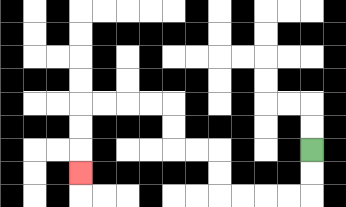{'start': '[13, 6]', 'end': '[3, 7]', 'path_directions': 'D,D,L,L,L,L,U,U,L,L,U,U,L,L,L,L,D,D,D', 'path_coordinates': '[[13, 6], [13, 7], [13, 8], [12, 8], [11, 8], [10, 8], [9, 8], [9, 7], [9, 6], [8, 6], [7, 6], [7, 5], [7, 4], [6, 4], [5, 4], [4, 4], [3, 4], [3, 5], [3, 6], [3, 7]]'}